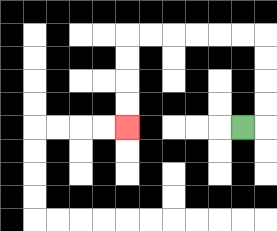{'start': '[10, 5]', 'end': '[5, 5]', 'path_directions': 'R,U,U,U,U,L,L,L,L,L,L,D,D,D,D', 'path_coordinates': '[[10, 5], [11, 5], [11, 4], [11, 3], [11, 2], [11, 1], [10, 1], [9, 1], [8, 1], [7, 1], [6, 1], [5, 1], [5, 2], [5, 3], [5, 4], [5, 5]]'}